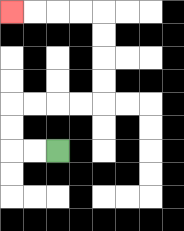{'start': '[2, 6]', 'end': '[0, 0]', 'path_directions': 'L,L,U,U,R,R,R,R,U,U,U,U,L,L,L,L', 'path_coordinates': '[[2, 6], [1, 6], [0, 6], [0, 5], [0, 4], [1, 4], [2, 4], [3, 4], [4, 4], [4, 3], [4, 2], [4, 1], [4, 0], [3, 0], [2, 0], [1, 0], [0, 0]]'}